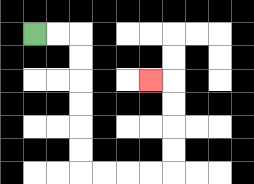{'start': '[1, 1]', 'end': '[6, 3]', 'path_directions': 'R,R,D,D,D,D,D,D,R,R,R,R,U,U,U,U,L', 'path_coordinates': '[[1, 1], [2, 1], [3, 1], [3, 2], [3, 3], [3, 4], [3, 5], [3, 6], [3, 7], [4, 7], [5, 7], [6, 7], [7, 7], [7, 6], [7, 5], [7, 4], [7, 3], [6, 3]]'}